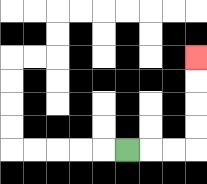{'start': '[5, 6]', 'end': '[8, 2]', 'path_directions': 'R,R,R,U,U,U,U', 'path_coordinates': '[[5, 6], [6, 6], [7, 6], [8, 6], [8, 5], [8, 4], [8, 3], [8, 2]]'}